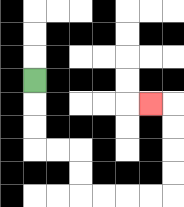{'start': '[1, 3]', 'end': '[6, 4]', 'path_directions': 'D,D,D,R,R,D,D,R,R,R,R,U,U,U,U,L', 'path_coordinates': '[[1, 3], [1, 4], [1, 5], [1, 6], [2, 6], [3, 6], [3, 7], [3, 8], [4, 8], [5, 8], [6, 8], [7, 8], [7, 7], [7, 6], [7, 5], [7, 4], [6, 4]]'}